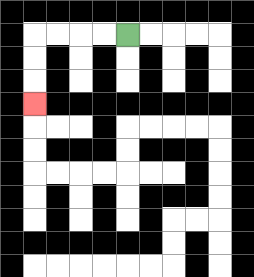{'start': '[5, 1]', 'end': '[1, 4]', 'path_directions': 'L,L,L,L,D,D,D', 'path_coordinates': '[[5, 1], [4, 1], [3, 1], [2, 1], [1, 1], [1, 2], [1, 3], [1, 4]]'}